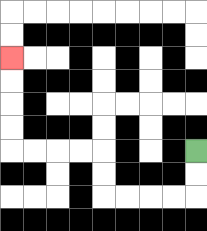{'start': '[8, 6]', 'end': '[0, 2]', 'path_directions': 'D,D,L,L,L,L,U,U,L,L,L,L,U,U,U,U', 'path_coordinates': '[[8, 6], [8, 7], [8, 8], [7, 8], [6, 8], [5, 8], [4, 8], [4, 7], [4, 6], [3, 6], [2, 6], [1, 6], [0, 6], [0, 5], [0, 4], [0, 3], [0, 2]]'}